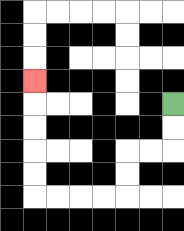{'start': '[7, 4]', 'end': '[1, 3]', 'path_directions': 'D,D,L,L,D,D,L,L,L,L,U,U,U,U,U', 'path_coordinates': '[[7, 4], [7, 5], [7, 6], [6, 6], [5, 6], [5, 7], [5, 8], [4, 8], [3, 8], [2, 8], [1, 8], [1, 7], [1, 6], [1, 5], [1, 4], [1, 3]]'}